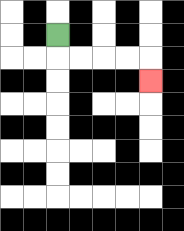{'start': '[2, 1]', 'end': '[6, 3]', 'path_directions': 'D,R,R,R,R,D', 'path_coordinates': '[[2, 1], [2, 2], [3, 2], [4, 2], [5, 2], [6, 2], [6, 3]]'}